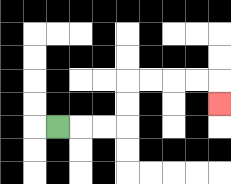{'start': '[2, 5]', 'end': '[9, 4]', 'path_directions': 'R,R,R,U,U,R,R,R,R,D', 'path_coordinates': '[[2, 5], [3, 5], [4, 5], [5, 5], [5, 4], [5, 3], [6, 3], [7, 3], [8, 3], [9, 3], [9, 4]]'}